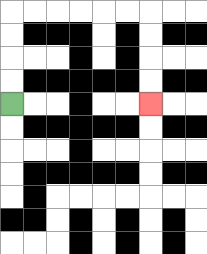{'start': '[0, 4]', 'end': '[6, 4]', 'path_directions': 'U,U,U,U,R,R,R,R,R,R,D,D,D,D', 'path_coordinates': '[[0, 4], [0, 3], [0, 2], [0, 1], [0, 0], [1, 0], [2, 0], [3, 0], [4, 0], [5, 0], [6, 0], [6, 1], [6, 2], [6, 3], [6, 4]]'}